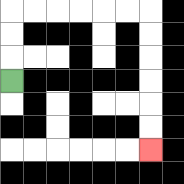{'start': '[0, 3]', 'end': '[6, 6]', 'path_directions': 'U,U,U,R,R,R,R,R,R,D,D,D,D,D,D', 'path_coordinates': '[[0, 3], [0, 2], [0, 1], [0, 0], [1, 0], [2, 0], [3, 0], [4, 0], [5, 0], [6, 0], [6, 1], [6, 2], [6, 3], [6, 4], [6, 5], [6, 6]]'}